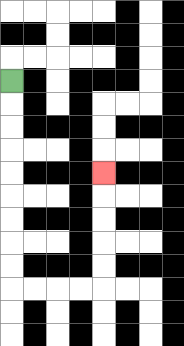{'start': '[0, 3]', 'end': '[4, 7]', 'path_directions': 'D,D,D,D,D,D,D,D,D,R,R,R,R,U,U,U,U,U', 'path_coordinates': '[[0, 3], [0, 4], [0, 5], [0, 6], [0, 7], [0, 8], [0, 9], [0, 10], [0, 11], [0, 12], [1, 12], [2, 12], [3, 12], [4, 12], [4, 11], [4, 10], [4, 9], [4, 8], [4, 7]]'}